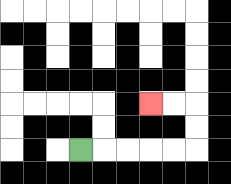{'start': '[3, 6]', 'end': '[6, 4]', 'path_directions': 'R,R,R,R,R,U,U,L,L', 'path_coordinates': '[[3, 6], [4, 6], [5, 6], [6, 6], [7, 6], [8, 6], [8, 5], [8, 4], [7, 4], [6, 4]]'}